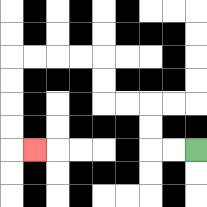{'start': '[8, 6]', 'end': '[1, 6]', 'path_directions': 'L,L,U,U,L,L,U,U,L,L,L,L,D,D,D,D,R', 'path_coordinates': '[[8, 6], [7, 6], [6, 6], [6, 5], [6, 4], [5, 4], [4, 4], [4, 3], [4, 2], [3, 2], [2, 2], [1, 2], [0, 2], [0, 3], [0, 4], [0, 5], [0, 6], [1, 6]]'}